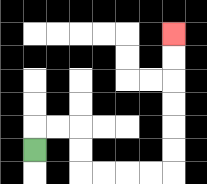{'start': '[1, 6]', 'end': '[7, 1]', 'path_directions': 'U,R,R,D,D,R,R,R,R,U,U,U,U,U,U', 'path_coordinates': '[[1, 6], [1, 5], [2, 5], [3, 5], [3, 6], [3, 7], [4, 7], [5, 7], [6, 7], [7, 7], [7, 6], [7, 5], [7, 4], [7, 3], [7, 2], [7, 1]]'}